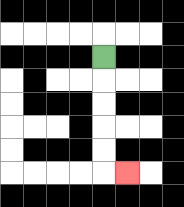{'start': '[4, 2]', 'end': '[5, 7]', 'path_directions': 'D,D,D,D,D,R', 'path_coordinates': '[[4, 2], [4, 3], [4, 4], [4, 5], [4, 6], [4, 7], [5, 7]]'}